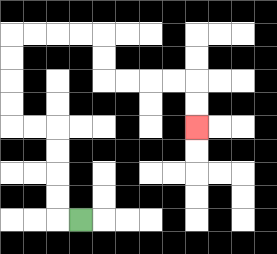{'start': '[3, 9]', 'end': '[8, 5]', 'path_directions': 'L,U,U,U,U,L,L,U,U,U,U,R,R,R,R,D,D,R,R,R,R,D,D', 'path_coordinates': '[[3, 9], [2, 9], [2, 8], [2, 7], [2, 6], [2, 5], [1, 5], [0, 5], [0, 4], [0, 3], [0, 2], [0, 1], [1, 1], [2, 1], [3, 1], [4, 1], [4, 2], [4, 3], [5, 3], [6, 3], [7, 3], [8, 3], [8, 4], [8, 5]]'}